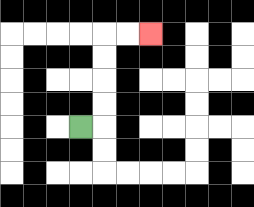{'start': '[3, 5]', 'end': '[6, 1]', 'path_directions': 'R,U,U,U,U,R,R', 'path_coordinates': '[[3, 5], [4, 5], [4, 4], [4, 3], [4, 2], [4, 1], [5, 1], [6, 1]]'}